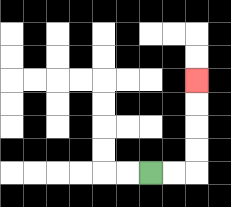{'start': '[6, 7]', 'end': '[8, 3]', 'path_directions': 'R,R,U,U,U,U', 'path_coordinates': '[[6, 7], [7, 7], [8, 7], [8, 6], [8, 5], [8, 4], [8, 3]]'}